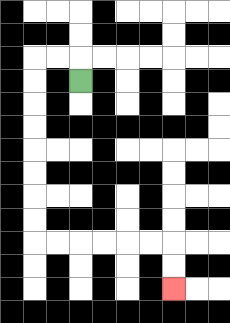{'start': '[3, 3]', 'end': '[7, 12]', 'path_directions': 'U,L,L,D,D,D,D,D,D,D,D,R,R,R,R,R,R,D,D', 'path_coordinates': '[[3, 3], [3, 2], [2, 2], [1, 2], [1, 3], [1, 4], [1, 5], [1, 6], [1, 7], [1, 8], [1, 9], [1, 10], [2, 10], [3, 10], [4, 10], [5, 10], [6, 10], [7, 10], [7, 11], [7, 12]]'}